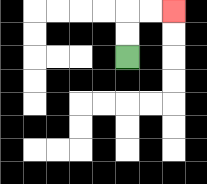{'start': '[5, 2]', 'end': '[7, 0]', 'path_directions': 'U,U,R,R', 'path_coordinates': '[[5, 2], [5, 1], [5, 0], [6, 0], [7, 0]]'}